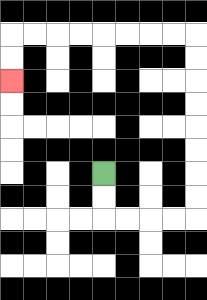{'start': '[4, 7]', 'end': '[0, 3]', 'path_directions': 'D,D,R,R,R,R,U,U,U,U,U,U,U,U,L,L,L,L,L,L,L,L,D,D', 'path_coordinates': '[[4, 7], [4, 8], [4, 9], [5, 9], [6, 9], [7, 9], [8, 9], [8, 8], [8, 7], [8, 6], [8, 5], [8, 4], [8, 3], [8, 2], [8, 1], [7, 1], [6, 1], [5, 1], [4, 1], [3, 1], [2, 1], [1, 1], [0, 1], [0, 2], [0, 3]]'}